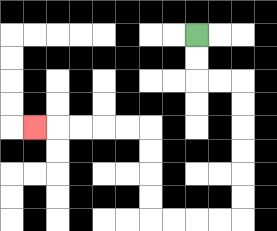{'start': '[8, 1]', 'end': '[1, 5]', 'path_directions': 'D,D,R,R,D,D,D,D,D,D,L,L,L,L,U,U,U,U,L,L,L,L,L', 'path_coordinates': '[[8, 1], [8, 2], [8, 3], [9, 3], [10, 3], [10, 4], [10, 5], [10, 6], [10, 7], [10, 8], [10, 9], [9, 9], [8, 9], [7, 9], [6, 9], [6, 8], [6, 7], [6, 6], [6, 5], [5, 5], [4, 5], [3, 5], [2, 5], [1, 5]]'}